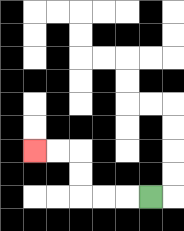{'start': '[6, 8]', 'end': '[1, 6]', 'path_directions': 'L,L,L,U,U,L,L', 'path_coordinates': '[[6, 8], [5, 8], [4, 8], [3, 8], [3, 7], [3, 6], [2, 6], [1, 6]]'}